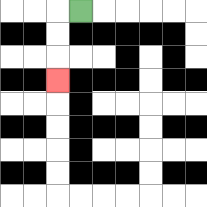{'start': '[3, 0]', 'end': '[2, 3]', 'path_directions': 'L,D,D,D', 'path_coordinates': '[[3, 0], [2, 0], [2, 1], [2, 2], [2, 3]]'}